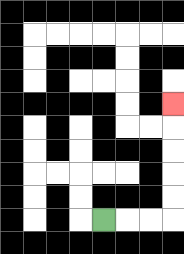{'start': '[4, 9]', 'end': '[7, 4]', 'path_directions': 'R,R,R,U,U,U,U,U', 'path_coordinates': '[[4, 9], [5, 9], [6, 9], [7, 9], [7, 8], [7, 7], [7, 6], [7, 5], [7, 4]]'}